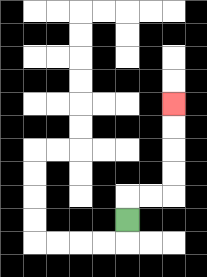{'start': '[5, 9]', 'end': '[7, 4]', 'path_directions': 'U,R,R,U,U,U,U', 'path_coordinates': '[[5, 9], [5, 8], [6, 8], [7, 8], [7, 7], [7, 6], [7, 5], [7, 4]]'}